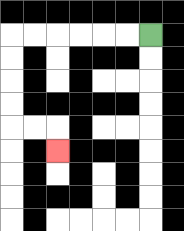{'start': '[6, 1]', 'end': '[2, 6]', 'path_directions': 'L,L,L,L,L,L,D,D,D,D,R,R,D', 'path_coordinates': '[[6, 1], [5, 1], [4, 1], [3, 1], [2, 1], [1, 1], [0, 1], [0, 2], [0, 3], [0, 4], [0, 5], [1, 5], [2, 5], [2, 6]]'}